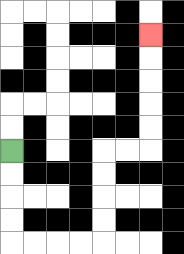{'start': '[0, 6]', 'end': '[6, 1]', 'path_directions': 'D,D,D,D,R,R,R,R,U,U,U,U,R,R,U,U,U,U,U', 'path_coordinates': '[[0, 6], [0, 7], [0, 8], [0, 9], [0, 10], [1, 10], [2, 10], [3, 10], [4, 10], [4, 9], [4, 8], [4, 7], [4, 6], [5, 6], [6, 6], [6, 5], [6, 4], [6, 3], [6, 2], [6, 1]]'}